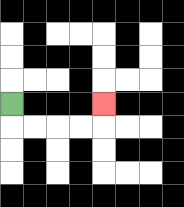{'start': '[0, 4]', 'end': '[4, 4]', 'path_directions': 'D,R,R,R,R,U', 'path_coordinates': '[[0, 4], [0, 5], [1, 5], [2, 5], [3, 5], [4, 5], [4, 4]]'}